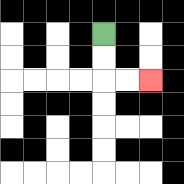{'start': '[4, 1]', 'end': '[6, 3]', 'path_directions': 'D,D,R,R', 'path_coordinates': '[[4, 1], [4, 2], [4, 3], [5, 3], [6, 3]]'}